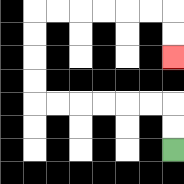{'start': '[7, 6]', 'end': '[7, 2]', 'path_directions': 'U,U,L,L,L,L,L,L,U,U,U,U,R,R,R,R,R,R,D,D', 'path_coordinates': '[[7, 6], [7, 5], [7, 4], [6, 4], [5, 4], [4, 4], [3, 4], [2, 4], [1, 4], [1, 3], [1, 2], [1, 1], [1, 0], [2, 0], [3, 0], [4, 0], [5, 0], [6, 0], [7, 0], [7, 1], [7, 2]]'}